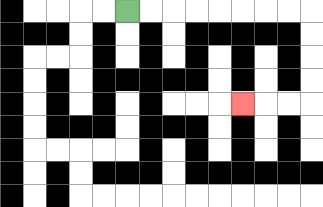{'start': '[5, 0]', 'end': '[10, 4]', 'path_directions': 'R,R,R,R,R,R,R,R,D,D,D,D,L,L,L', 'path_coordinates': '[[5, 0], [6, 0], [7, 0], [8, 0], [9, 0], [10, 0], [11, 0], [12, 0], [13, 0], [13, 1], [13, 2], [13, 3], [13, 4], [12, 4], [11, 4], [10, 4]]'}